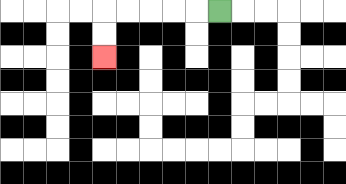{'start': '[9, 0]', 'end': '[4, 2]', 'path_directions': 'L,L,L,L,L,D,D', 'path_coordinates': '[[9, 0], [8, 0], [7, 0], [6, 0], [5, 0], [4, 0], [4, 1], [4, 2]]'}